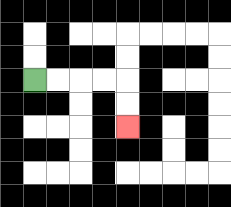{'start': '[1, 3]', 'end': '[5, 5]', 'path_directions': 'R,R,R,R,D,D', 'path_coordinates': '[[1, 3], [2, 3], [3, 3], [4, 3], [5, 3], [5, 4], [5, 5]]'}